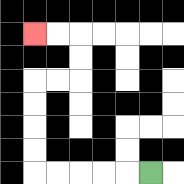{'start': '[6, 7]', 'end': '[1, 1]', 'path_directions': 'L,L,L,L,L,U,U,U,U,R,R,U,U,L,L', 'path_coordinates': '[[6, 7], [5, 7], [4, 7], [3, 7], [2, 7], [1, 7], [1, 6], [1, 5], [1, 4], [1, 3], [2, 3], [3, 3], [3, 2], [3, 1], [2, 1], [1, 1]]'}